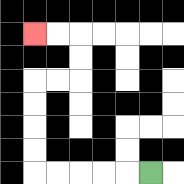{'start': '[6, 7]', 'end': '[1, 1]', 'path_directions': 'L,L,L,L,L,U,U,U,U,R,R,U,U,L,L', 'path_coordinates': '[[6, 7], [5, 7], [4, 7], [3, 7], [2, 7], [1, 7], [1, 6], [1, 5], [1, 4], [1, 3], [2, 3], [3, 3], [3, 2], [3, 1], [2, 1], [1, 1]]'}